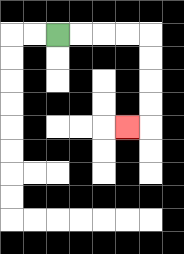{'start': '[2, 1]', 'end': '[5, 5]', 'path_directions': 'R,R,R,R,D,D,D,D,L', 'path_coordinates': '[[2, 1], [3, 1], [4, 1], [5, 1], [6, 1], [6, 2], [6, 3], [6, 4], [6, 5], [5, 5]]'}